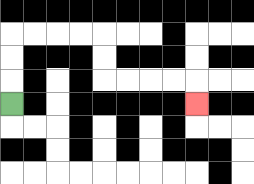{'start': '[0, 4]', 'end': '[8, 4]', 'path_directions': 'U,U,U,R,R,R,R,D,D,R,R,R,R,D', 'path_coordinates': '[[0, 4], [0, 3], [0, 2], [0, 1], [1, 1], [2, 1], [3, 1], [4, 1], [4, 2], [4, 3], [5, 3], [6, 3], [7, 3], [8, 3], [8, 4]]'}